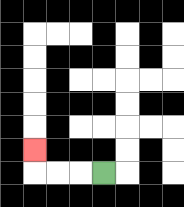{'start': '[4, 7]', 'end': '[1, 6]', 'path_directions': 'L,L,L,U', 'path_coordinates': '[[4, 7], [3, 7], [2, 7], [1, 7], [1, 6]]'}